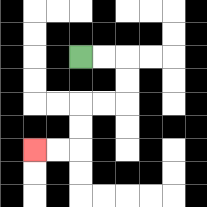{'start': '[3, 2]', 'end': '[1, 6]', 'path_directions': 'R,R,D,D,L,L,D,D,L,L', 'path_coordinates': '[[3, 2], [4, 2], [5, 2], [5, 3], [5, 4], [4, 4], [3, 4], [3, 5], [3, 6], [2, 6], [1, 6]]'}